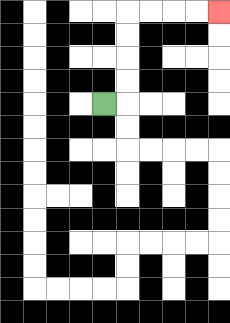{'start': '[4, 4]', 'end': '[9, 0]', 'path_directions': 'R,U,U,U,U,R,R,R,R', 'path_coordinates': '[[4, 4], [5, 4], [5, 3], [5, 2], [5, 1], [5, 0], [6, 0], [7, 0], [8, 0], [9, 0]]'}